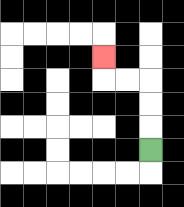{'start': '[6, 6]', 'end': '[4, 2]', 'path_directions': 'U,U,U,L,L,U', 'path_coordinates': '[[6, 6], [6, 5], [6, 4], [6, 3], [5, 3], [4, 3], [4, 2]]'}